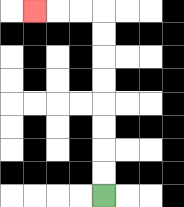{'start': '[4, 8]', 'end': '[1, 0]', 'path_directions': 'U,U,U,U,U,U,U,U,L,L,L', 'path_coordinates': '[[4, 8], [4, 7], [4, 6], [4, 5], [4, 4], [4, 3], [4, 2], [4, 1], [4, 0], [3, 0], [2, 0], [1, 0]]'}